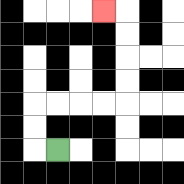{'start': '[2, 6]', 'end': '[4, 0]', 'path_directions': 'L,U,U,R,R,R,R,U,U,U,U,L', 'path_coordinates': '[[2, 6], [1, 6], [1, 5], [1, 4], [2, 4], [3, 4], [4, 4], [5, 4], [5, 3], [5, 2], [5, 1], [5, 0], [4, 0]]'}